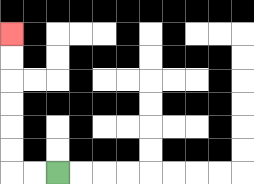{'start': '[2, 7]', 'end': '[0, 1]', 'path_directions': 'L,L,U,U,U,U,U,U', 'path_coordinates': '[[2, 7], [1, 7], [0, 7], [0, 6], [0, 5], [0, 4], [0, 3], [0, 2], [0, 1]]'}